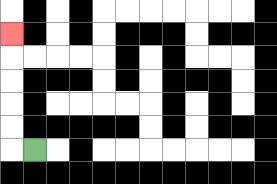{'start': '[1, 6]', 'end': '[0, 1]', 'path_directions': 'L,U,U,U,U,U', 'path_coordinates': '[[1, 6], [0, 6], [0, 5], [0, 4], [0, 3], [0, 2], [0, 1]]'}